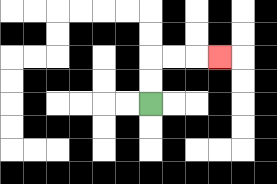{'start': '[6, 4]', 'end': '[9, 2]', 'path_directions': 'U,U,R,R,R', 'path_coordinates': '[[6, 4], [6, 3], [6, 2], [7, 2], [8, 2], [9, 2]]'}